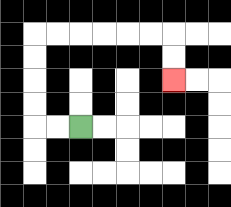{'start': '[3, 5]', 'end': '[7, 3]', 'path_directions': 'L,L,U,U,U,U,R,R,R,R,R,R,D,D', 'path_coordinates': '[[3, 5], [2, 5], [1, 5], [1, 4], [1, 3], [1, 2], [1, 1], [2, 1], [3, 1], [4, 1], [5, 1], [6, 1], [7, 1], [7, 2], [7, 3]]'}